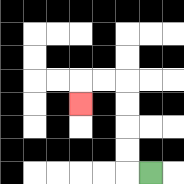{'start': '[6, 7]', 'end': '[3, 4]', 'path_directions': 'L,U,U,U,U,L,L,D', 'path_coordinates': '[[6, 7], [5, 7], [5, 6], [5, 5], [5, 4], [5, 3], [4, 3], [3, 3], [3, 4]]'}